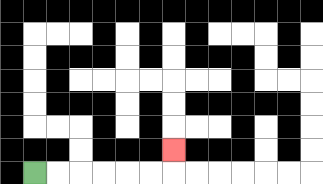{'start': '[1, 7]', 'end': '[7, 6]', 'path_directions': 'R,R,R,R,R,R,U', 'path_coordinates': '[[1, 7], [2, 7], [3, 7], [4, 7], [5, 7], [6, 7], [7, 7], [7, 6]]'}